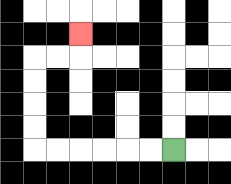{'start': '[7, 6]', 'end': '[3, 1]', 'path_directions': 'L,L,L,L,L,L,U,U,U,U,R,R,U', 'path_coordinates': '[[7, 6], [6, 6], [5, 6], [4, 6], [3, 6], [2, 6], [1, 6], [1, 5], [1, 4], [1, 3], [1, 2], [2, 2], [3, 2], [3, 1]]'}